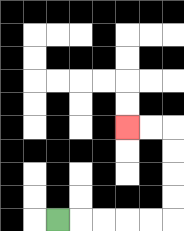{'start': '[2, 9]', 'end': '[5, 5]', 'path_directions': 'R,R,R,R,R,U,U,U,U,L,L', 'path_coordinates': '[[2, 9], [3, 9], [4, 9], [5, 9], [6, 9], [7, 9], [7, 8], [7, 7], [7, 6], [7, 5], [6, 5], [5, 5]]'}